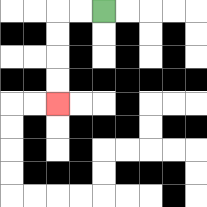{'start': '[4, 0]', 'end': '[2, 4]', 'path_directions': 'L,L,D,D,D,D', 'path_coordinates': '[[4, 0], [3, 0], [2, 0], [2, 1], [2, 2], [2, 3], [2, 4]]'}